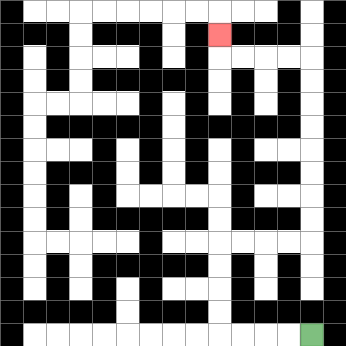{'start': '[13, 14]', 'end': '[9, 1]', 'path_directions': 'L,L,L,L,U,U,U,U,R,R,R,R,U,U,U,U,U,U,U,U,L,L,L,L,U', 'path_coordinates': '[[13, 14], [12, 14], [11, 14], [10, 14], [9, 14], [9, 13], [9, 12], [9, 11], [9, 10], [10, 10], [11, 10], [12, 10], [13, 10], [13, 9], [13, 8], [13, 7], [13, 6], [13, 5], [13, 4], [13, 3], [13, 2], [12, 2], [11, 2], [10, 2], [9, 2], [9, 1]]'}